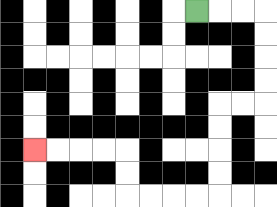{'start': '[8, 0]', 'end': '[1, 6]', 'path_directions': 'R,R,R,D,D,D,D,L,L,D,D,D,D,L,L,L,L,U,U,L,L,L,L', 'path_coordinates': '[[8, 0], [9, 0], [10, 0], [11, 0], [11, 1], [11, 2], [11, 3], [11, 4], [10, 4], [9, 4], [9, 5], [9, 6], [9, 7], [9, 8], [8, 8], [7, 8], [6, 8], [5, 8], [5, 7], [5, 6], [4, 6], [3, 6], [2, 6], [1, 6]]'}